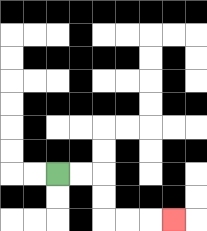{'start': '[2, 7]', 'end': '[7, 9]', 'path_directions': 'R,R,D,D,R,R,R', 'path_coordinates': '[[2, 7], [3, 7], [4, 7], [4, 8], [4, 9], [5, 9], [6, 9], [7, 9]]'}